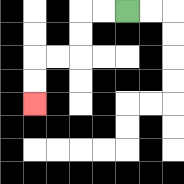{'start': '[5, 0]', 'end': '[1, 4]', 'path_directions': 'L,L,D,D,L,L,D,D', 'path_coordinates': '[[5, 0], [4, 0], [3, 0], [3, 1], [3, 2], [2, 2], [1, 2], [1, 3], [1, 4]]'}